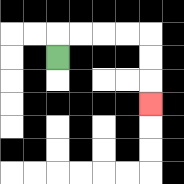{'start': '[2, 2]', 'end': '[6, 4]', 'path_directions': 'U,R,R,R,R,D,D,D', 'path_coordinates': '[[2, 2], [2, 1], [3, 1], [4, 1], [5, 1], [6, 1], [6, 2], [6, 3], [6, 4]]'}